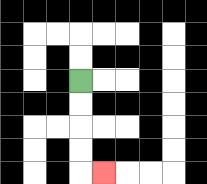{'start': '[3, 3]', 'end': '[4, 7]', 'path_directions': 'D,D,D,D,R', 'path_coordinates': '[[3, 3], [3, 4], [3, 5], [3, 6], [3, 7], [4, 7]]'}